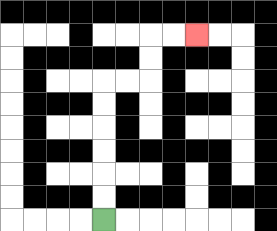{'start': '[4, 9]', 'end': '[8, 1]', 'path_directions': 'U,U,U,U,U,U,R,R,U,U,R,R', 'path_coordinates': '[[4, 9], [4, 8], [4, 7], [4, 6], [4, 5], [4, 4], [4, 3], [5, 3], [6, 3], [6, 2], [6, 1], [7, 1], [8, 1]]'}